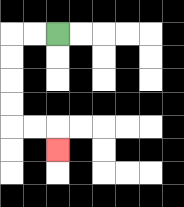{'start': '[2, 1]', 'end': '[2, 6]', 'path_directions': 'L,L,D,D,D,D,R,R,D', 'path_coordinates': '[[2, 1], [1, 1], [0, 1], [0, 2], [0, 3], [0, 4], [0, 5], [1, 5], [2, 5], [2, 6]]'}